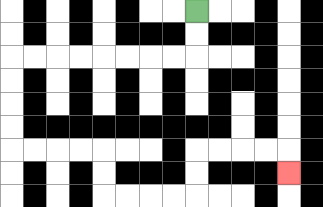{'start': '[8, 0]', 'end': '[12, 7]', 'path_directions': 'D,D,L,L,L,L,L,L,L,L,D,D,D,D,R,R,R,R,D,D,R,R,R,R,U,U,R,R,R,R,D', 'path_coordinates': '[[8, 0], [8, 1], [8, 2], [7, 2], [6, 2], [5, 2], [4, 2], [3, 2], [2, 2], [1, 2], [0, 2], [0, 3], [0, 4], [0, 5], [0, 6], [1, 6], [2, 6], [3, 6], [4, 6], [4, 7], [4, 8], [5, 8], [6, 8], [7, 8], [8, 8], [8, 7], [8, 6], [9, 6], [10, 6], [11, 6], [12, 6], [12, 7]]'}